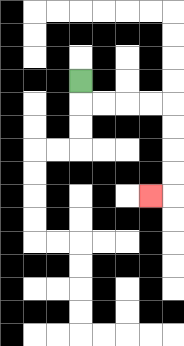{'start': '[3, 3]', 'end': '[6, 8]', 'path_directions': 'D,R,R,R,R,D,D,D,D,L', 'path_coordinates': '[[3, 3], [3, 4], [4, 4], [5, 4], [6, 4], [7, 4], [7, 5], [7, 6], [7, 7], [7, 8], [6, 8]]'}